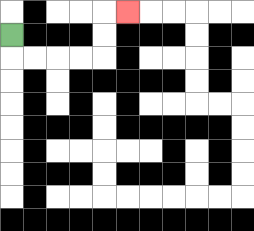{'start': '[0, 1]', 'end': '[5, 0]', 'path_directions': 'D,R,R,R,R,U,U,R', 'path_coordinates': '[[0, 1], [0, 2], [1, 2], [2, 2], [3, 2], [4, 2], [4, 1], [4, 0], [5, 0]]'}